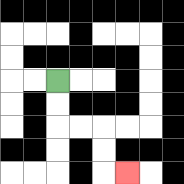{'start': '[2, 3]', 'end': '[5, 7]', 'path_directions': 'D,D,R,R,D,D,R', 'path_coordinates': '[[2, 3], [2, 4], [2, 5], [3, 5], [4, 5], [4, 6], [4, 7], [5, 7]]'}